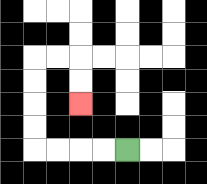{'start': '[5, 6]', 'end': '[3, 4]', 'path_directions': 'L,L,L,L,U,U,U,U,R,R,D,D', 'path_coordinates': '[[5, 6], [4, 6], [3, 6], [2, 6], [1, 6], [1, 5], [1, 4], [1, 3], [1, 2], [2, 2], [3, 2], [3, 3], [3, 4]]'}